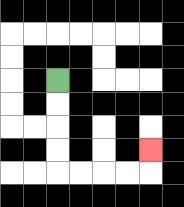{'start': '[2, 3]', 'end': '[6, 6]', 'path_directions': 'D,D,D,D,R,R,R,R,U', 'path_coordinates': '[[2, 3], [2, 4], [2, 5], [2, 6], [2, 7], [3, 7], [4, 7], [5, 7], [6, 7], [6, 6]]'}